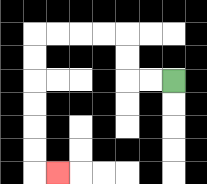{'start': '[7, 3]', 'end': '[2, 7]', 'path_directions': 'L,L,U,U,L,L,L,L,D,D,D,D,D,D,R', 'path_coordinates': '[[7, 3], [6, 3], [5, 3], [5, 2], [5, 1], [4, 1], [3, 1], [2, 1], [1, 1], [1, 2], [1, 3], [1, 4], [1, 5], [1, 6], [1, 7], [2, 7]]'}